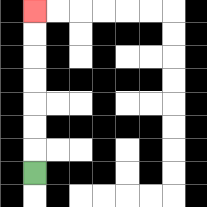{'start': '[1, 7]', 'end': '[1, 0]', 'path_directions': 'U,U,U,U,U,U,U', 'path_coordinates': '[[1, 7], [1, 6], [1, 5], [1, 4], [1, 3], [1, 2], [1, 1], [1, 0]]'}